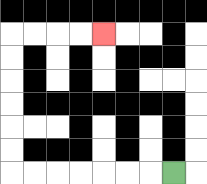{'start': '[7, 7]', 'end': '[4, 1]', 'path_directions': 'L,L,L,L,L,L,L,U,U,U,U,U,U,R,R,R,R', 'path_coordinates': '[[7, 7], [6, 7], [5, 7], [4, 7], [3, 7], [2, 7], [1, 7], [0, 7], [0, 6], [0, 5], [0, 4], [0, 3], [0, 2], [0, 1], [1, 1], [2, 1], [3, 1], [4, 1]]'}